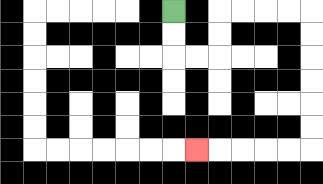{'start': '[7, 0]', 'end': '[8, 6]', 'path_directions': 'D,D,R,R,U,U,R,R,R,R,D,D,D,D,D,D,L,L,L,L,L', 'path_coordinates': '[[7, 0], [7, 1], [7, 2], [8, 2], [9, 2], [9, 1], [9, 0], [10, 0], [11, 0], [12, 0], [13, 0], [13, 1], [13, 2], [13, 3], [13, 4], [13, 5], [13, 6], [12, 6], [11, 6], [10, 6], [9, 6], [8, 6]]'}